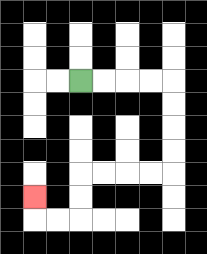{'start': '[3, 3]', 'end': '[1, 8]', 'path_directions': 'R,R,R,R,D,D,D,D,L,L,L,L,D,D,L,L,U', 'path_coordinates': '[[3, 3], [4, 3], [5, 3], [6, 3], [7, 3], [7, 4], [7, 5], [7, 6], [7, 7], [6, 7], [5, 7], [4, 7], [3, 7], [3, 8], [3, 9], [2, 9], [1, 9], [1, 8]]'}